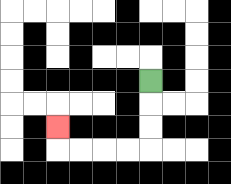{'start': '[6, 3]', 'end': '[2, 5]', 'path_directions': 'D,D,D,L,L,L,L,U', 'path_coordinates': '[[6, 3], [6, 4], [6, 5], [6, 6], [5, 6], [4, 6], [3, 6], [2, 6], [2, 5]]'}